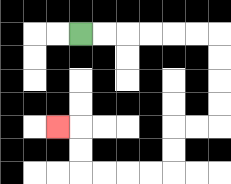{'start': '[3, 1]', 'end': '[2, 5]', 'path_directions': 'R,R,R,R,R,R,D,D,D,D,L,L,D,D,L,L,L,L,U,U,L', 'path_coordinates': '[[3, 1], [4, 1], [5, 1], [6, 1], [7, 1], [8, 1], [9, 1], [9, 2], [9, 3], [9, 4], [9, 5], [8, 5], [7, 5], [7, 6], [7, 7], [6, 7], [5, 7], [4, 7], [3, 7], [3, 6], [3, 5], [2, 5]]'}